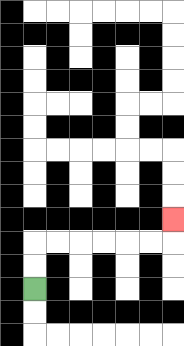{'start': '[1, 12]', 'end': '[7, 9]', 'path_directions': 'U,U,R,R,R,R,R,R,U', 'path_coordinates': '[[1, 12], [1, 11], [1, 10], [2, 10], [3, 10], [4, 10], [5, 10], [6, 10], [7, 10], [7, 9]]'}